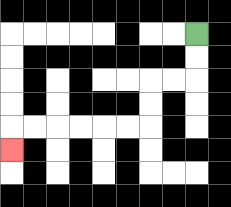{'start': '[8, 1]', 'end': '[0, 6]', 'path_directions': 'D,D,L,L,D,D,L,L,L,L,L,L,D', 'path_coordinates': '[[8, 1], [8, 2], [8, 3], [7, 3], [6, 3], [6, 4], [6, 5], [5, 5], [4, 5], [3, 5], [2, 5], [1, 5], [0, 5], [0, 6]]'}